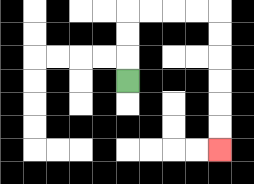{'start': '[5, 3]', 'end': '[9, 6]', 'path_directions': 'U,U,U,R,R,R,R,D,D,D,D,D,D', 'path_coordinates': '[[5, 3], [5, 2], [5, 1], [5, 0], [6, 0], [7, 0], [8, 0], [9, 0], [9, 1], [9, 2], [9, 3], [9, 4], [9, 5], [9, 6]]'}